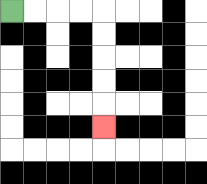{'start': '[0, 0]', 'end': '[4, 5]', 'path_directions': 'R,R,R,R,D,D,D,D,D', 'path_coordinates': '[[0, 0], [1, 0], [2, 0], [3, 0], [4, 0], [4, 1], [4, 2], [4, 3], [4, 4], [4, 5]]'}